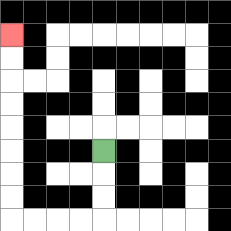{'start': '[4, 6]', 'end': '[0, 1]', 'path_directions': 'D,D,D,L,L,L,L,U,U,U,U,U,U,U,U', 'path_coordinates': '[[4, 6], [4, 7], [4, 8], [4, 9], [3, 9], [2, 9], [1, 9], [0, 9], [0, 8], [0, 7], [0, 6], [0, 5], [0, 4], [0, 3], [0, 2], [0, 1]]'}